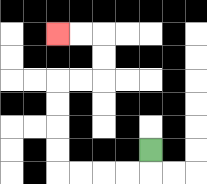{'start': '[6, 6]', 'end': '[2, 1]', 'path_directions': 'D,L,L,L,L,U,U,U,U,R,R,U,U,L,L', 'path_coordinates': '[[6, 6], [6, 7], [5, 7], [4, 7], [3, 7], [2, 7], [2, 6], [2, 5], [2, 4], [2, 3], [3, 3], [4, 3], [4, 2], [4, 1], [3, 1], [2, 1]]'}